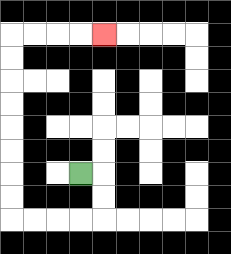{'start': '[3, 7]', 'end': '[4, 1]', 'path_directions': 'R,D,D,L,L,L,L,U,U,U,U,U,U,U,U,R,R,R,R', 'path_coordinates': '[[3, 7], [4, 7], [4, 8], [4, 9], [3, 9], [2, 9], [1, 9], [0, 9], [0, 8], [0, 7], [0, 6], [0, 5], [0, 4], [0, 3], [0, 2], [0, 1], [1, 1], [2, 1], [3, 1], [4, 1]]'}